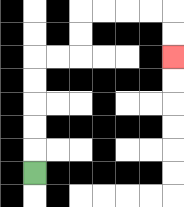{'start': '[1, 7]', 'end': '[7, 2]', 'path_directions': 'U,U,U,U,U,R,R,U,U,R,R,R,R,D,D', 'path_coordinates': '[[1, 7], [1, 6], [1, 5], [1, 4], [1, 3], [1, 2], [2, 2], [3, 2], [3, 1], [3, 0], [4, 0], [5, 0], [6, 0], [7, 0], [7, 1], [7, 2]]'}